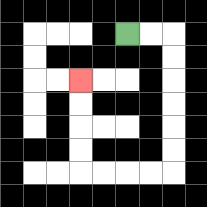{'start': '[5, 1]', 'end': '[3, 3]', 'path_directions': 'R,R,D,D,D,D,D,D,L,L,L,L,U,U,U,U', 'path_coordinates': '[[5, 1], [6, 1], [7, 1], [7, 2], [7, 3], [7, 4], [7, 5], [7, 6], [7, 7], [6, 7], [5, 7], [4, 7], [3, 7], [3, 6], [3, 5], [3, 4], [3, 3]]'}